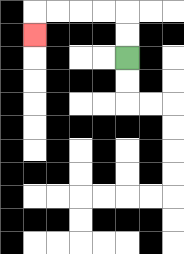{'start': '[5, 2]', 'end': '[1, 1]', 'path_directions': 'U,U,L,L,L,L,D', 'path_coordinates': '[[5, 2], [5, 1], [5, 0], [4, 0], [3, 0], [2, 0], [1, 0], [1, 1]]'}